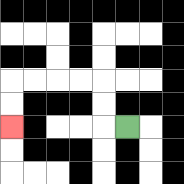{'start': '[5, 5]', 'end': '[0, 5]', 'path_directions': 'L,U,U,L,L,L,L,D,D', 'path_coordinates': '[[5, 5], [4, 5], [4, 4], [4, 3], [3, 3], [2, 3], [1, 3], [0, 3], [0, 4], [0, 5]]'}